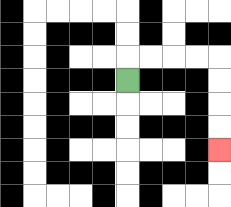{'start': '[5, 3]', 'end': '[9, 6]', 'path_directions': 'U,R,R,R,R,D,D,D,D', 'path_coordinates': '[[5, 3], [5, 2], [6, 2], [7, 2], [8, 2], [9, 2], [9, 3], [9, 4], [9, 5], [9, 6]]'}